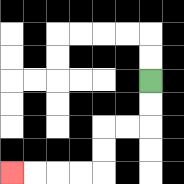{'start': '[6, 3]', 'end': '[0, 7]', 'path_directions': 'D,D,L,L,D,D,L,L,L,L', 'path_coordinates': '[[6, 3], [6, 4], [6, 5], [5, 5], [4, 5], [4, 6], [4, 7], [3, 7], [2, 7], [1, 7], [0, 7]]'}